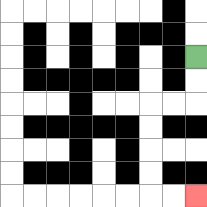{'start': '[8, 2]', 'end': '[8, 8]', 'path_directions': 'D,D,L,L,D,D,D,D,R,R', 'path_coordinates': '[[8, 2], [8, 3], [8, 4], [7, 4], [6, 4], [6, 5], [6, 6], [6, 7], [6, 8], [7, 8], [8, 8]]'}